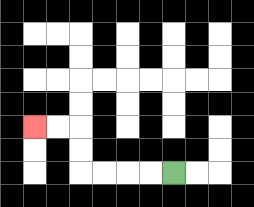{'start': '[7, 7]', 'end': '[1, 5]', 'path_directions': 'L,L,L,L,U,U,L,L', 'path_coordinates': '[[7, 7], [6, 7], [5, 7], [4, 7], [3, 7], [3, 6], [3, 5], [2, 5], [1, 5]]'}